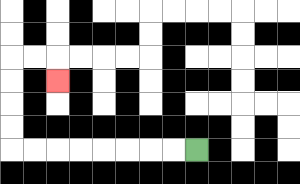{'start': '[8, 6]', 'end': '[2, 3]', 'path_directions': 'L,L,L,L,L,L,L,L,U,U,U,U,R,R,D', 'path_coordinates': '[[8, 6], [7, 6], [6, 6], [5, 6], [4, 6], [3, 6], [2, 6], [1, 6], [0, 6], [0, 5], [0, 4], [0, 3], [0, 2], [1, 2], [2, 2], [2, 3]]'}